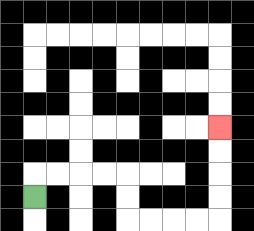{'start': '[1, 8]', 'end': '[9, 5]', 'path_directions': 'U,R,R,R,R,D,D,R,R,R,R,U,U,U,U', 'path_coordinates': '[[1, 8], [1, 7], [2, 7], [3, 7], [4, 7], [5, 7], [5, 8], [5, 9], [6, 9], [7, 9], [8, 9], [9, 9], [9, 8], [9, 7], [9, 6], [9, 5]]'}